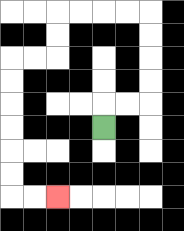{'start': '[4, 5]', 'end': '[2, 8]', 'path_directions': 'U,R,R,U,U,U,U,L,L,L,L,D,D,L,L,D,D,D,D,D,D,R,R', 'path_coordinates': '[[4, 5], [4, 4], [5, 4], [6, 4], [6, 3], [6, 2], [6, 1], [6, 0], [5, 0], [4, 0], [3, 0], [2, 0], [2, 1], [2, 2], [1, 2], [0, 2], [0, 3], [0, 4], [0, 5], [0, 6], [0, 7], [0, 8], [1, 8], [2, 8]]'}